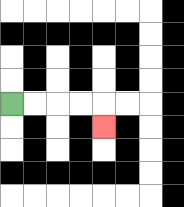{'start': '[0, 4]', 'end': '[4, 5]', 'path_directions': 'R,R,R,R,D', 'path_coordinates': '[[0, 4], [1, 4], [2, 4], [3, 4], [4, 4], [4, 5]]'}